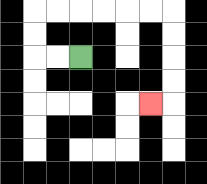{'start': '[3, 2]', 'end': '[6, 4]', 'path_directions': 'L,L,U,U,R,R,R,R,R,R,D,D,D,D,L', 'path_coordinates': '[[3, 2], [2, 2], [1, 2], [1, 1], [1, 0], [2, 0], [3, 0], [4, 0], [5, 0], [6, 0], [7, 0], [7, 1], [7, 2], [7, 3], [7, 4], [6, 4]]'}